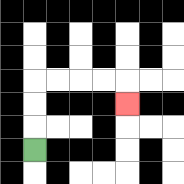{'start': '[1, 6]', 'end': '[5, 4]', 'path_directions': 'U,U,U,R,R,R,R,D', 'path_coordinates': '[[1, 6], [1, 5], [1, 4], [1, 3], [2, 3], [3, 3], [4, 3], [5, 3], [5, 4]]'}